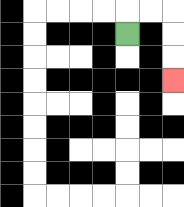{'start': '[5, 1]', 'end': '[7, 3]', 'path_directions': 'U,R,R,D,D,D', 'path_coordinates': '[[5, 1], [5, 0], [6, 0], [7, 0], [7, 1], [7, 2], [7, 3]]'}